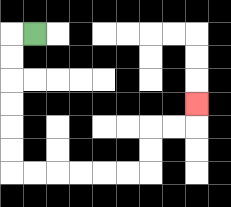{'start': '[1, 1]', 'end': '[8, 4]', 'path_directions': 'L,D,D,D,D,D,D,R,R,R,R,R,R,U,U,R,R,U', 'path_coordinates': '[[1, 1], [0, 1], [0, 2], [0, 3], [0, 4], [0, 5], [0, 6], [0, 7], [1, 7], [2, 7], [3, 7], [4, 7], [5, 7], [6, 7], [6, 6], [6, 5], [7, 5], [8, 5], [8, 4]]'}